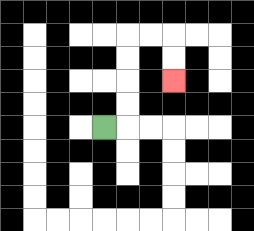{'start': '[4, 5]', 'end': '[7, 3]', 'path_directions': 'R,U,U,U,U,R,R,D,D', 'path_coordinates': '[[4, 5], [5, 5], [5, 4], [5, 3], [5, 2], [5, 1], [6, 1], [7, 1], [7, 2], [7, 3]]'}